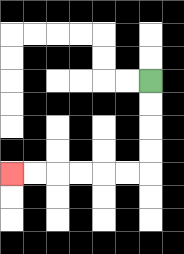{'start': '[6, 3]', 'end': '[0, 7]', 'path_directions': 'D,D,D,D,L,L,L,L,L,L', 'path_coordinates': '[[6, 3], [6, 4], [6, 5], [6, 6], [6, 7], [5, 7], [4, 7], [3, 7], [2, 7], [1, 7], [0, 7]]'}